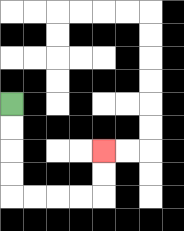{'start': '[0, 4]', 'end': '[4, 6]', 'path_directions': 'D,D,D,D,R,R,R,R,U,U', 'path_coordinates': '[[0, 4], [0, 5], [0, 6], [0, 7], [0, 8], [1, 8], [2, 8], [3, 8], [4, 8], [4, 7], [4, 6]]'}